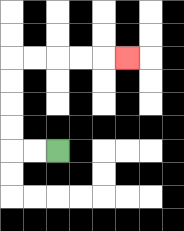{'start': '[2, 6]', 'end': '[5, 2]', 'path_directions': 'L,L,U,U,U,U,R,R,R,R,R', 'path_coordinates': '[[2, 6], [1, 6], [0, 6], [0, 5], [0, 4], [0, 3], [0, 2], [1, 2], [2, 2], [3, 2], [4, 2], [5, 2]]'}